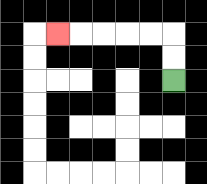{'start': '[7, 3]', 'end': '[2, 1]', 'path_directions': 'U,U,L,L,L,L,L', 'path_coordinates': '[[7, 3], [7, 2], [7, 1], [6, 1], [5, 1], [4, 1], [3, 1], [2, 1]]'}